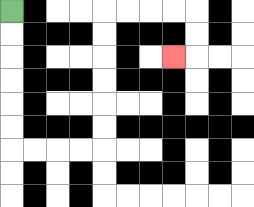{'start': '[0, 0]', 'end': '[7, 2]', 'path_directions': 'D,D,D,D,D,D,R,R,R,R,U,U,U,U,U,U,R,R,R,R,D,D,L', 'path_coordinates': '[[0, 0], [0, 1], [0, 2], [0, 3], [0, 4], [0, 5], [0, 6], [1, 6], [2, 6], [3, 6], [4, 6], [4, 5], [4, 4], [4, 3], [4, 2], [4, 1], [4, 0], [5, 0], [6, 0], [7, 0], [8, 0], [8, 1], [8, 2], [7, 2]]'}